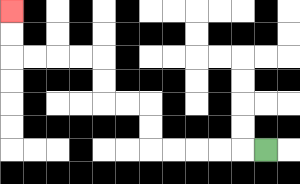{'start': '[11, 6]', 'end': '[0, 0]', 'path_directions': 'L,L,L,L,L,U,U,L,L,U,U,L,L,L,L,U,U', 'path_coordinates': '[[11, 6], [10, 6], [9, 6], [8, 6], [7, 6], [6, 6], [6, 5], [6, 4], [5, 4], [4, 4], [4, 3], [4, 2], [3, 2], [2, 2], [1, 2], [0, 2], [0, 1], [0, 0]]'}